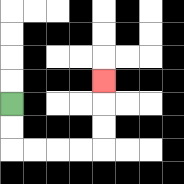{'start': '[0, 4]', 'end': '[4, 3]', 'path_directions': 'D,D,R,R,R,R,U,U,U', 'path_coordinates': '[[0, 4], [0, 5], [0, 6], [1, 6], [2, 6], [3, 6], [4, 6], [4, 5], [4, 4], [4, 3]]'}